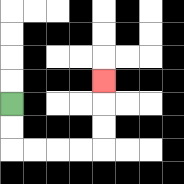{'start': '[0, 4]', 'end': '[4, 3]', 'path_directions': 'D,D,R,R,R,R,U,U,U', 'path_coordinates': '[[0, 4], [0, 5], [0, 6], [1, 6], [2, 6], [3, 6], [4, 6], [4, 5], [4, 4], [4, 3]]'}